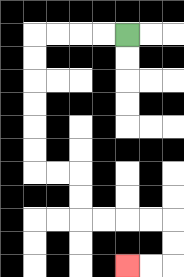{'start': '[5, 1]', 'end': '[5, 11]', 'path_directions': 'L,L,L,L,D,D,D,D,D,D,R,R,D,D,R,R,R,R,D,D,L,L', 'path_coordinates': '[[5, 1], [4, 1], [3, 1], [2, 1], [1, 1], [1, 2], [1, 3], [1, 4], [1, 5], [1, 6], [1, 7], [2, 7], [3, 7], [3, 8], [3, 9], [4, 9], [5, 9], [6, 9], [7, 9], [7, 10], [7, 11], [6, 11], [5, 11]]'}